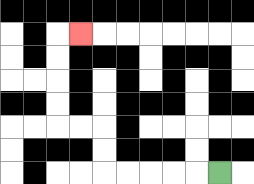{'start': '[9, 7]', 'end': '[3, 1]', 'path_directions': 'L,L,L,L,L,U,U,L,L,U,U,U,U,R', 'path_coordinates': '[[9, 7], [8, 7], [7, 7], [6, 7], [5, 7], [4, 7], [4, 6], [4, 5], [3, 5], [2, 5], [2, 4], [2, 3], [2, 2], [2, 1], [3, 1]]'}